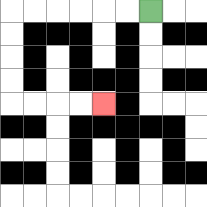{'start': '[6, 0]', 'end': '[4, 4]', 'path_directions': 'L,L,L,L,L,L,D,D,D,D,R,R,R,R', 'path_coordinates': '[[6, 0], [5, 0], [4, 0], [3, 0], [2, 0], [1, 0], [0, 0], [0, 1], [0, 2], [0, 3], [0, 4], [1, 4], [2, 4], [3, 4], [4, 4]]'}